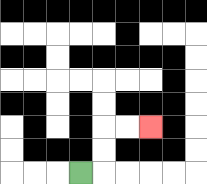{'start': '[3, 7]', 'end': '[6, 5]', 'path_directions': 'R,U,U,R,R', 'path_coordinates': '[[3, 7], [4, 7], [4, 6], [4, 5], [5, 5], [6, 5]]'}